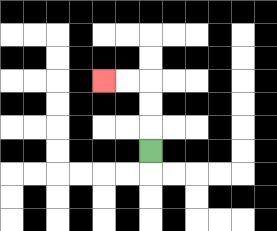{'start': '[6, 6]', 'end': '[4, 3]', 'path_directions': 'U,U,U,L,L', 'path_coordinates': '[[6, 6], [6, 5], [6, 4], [6, 3], [5, 3], [4, 3]]'}